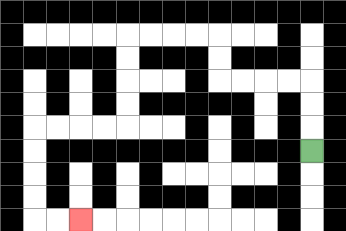{'start': '[13, 6]', 'end': '[3, 9]', 'path_directions': 'U,U,U,L,L,L,L,U,U,L,L,L,L,D,D,D,D,L,L,L,L,D,D,D,D,R,R', 'path_coordinates': '[[13, 6], [13, 5], [13, 4], [13, 3], [12, 3], [11, 3], [10, 3], [9, 3], [9, 2], [9, 1], [8, 1], [7, 1], [6, 1], [5, 1], [5, 2], [5, 3], [5, 4], [5, 5], [4, 5], [3, 5], [2, 5], [1, 5], [1, 6], [1, 7], [1, 8], [1, 9], [2, 9], [3, 9]]'}